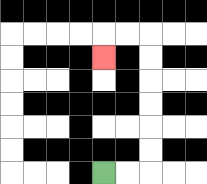{'start': '[4, 7]', 'end': '[4, 2]', 'path_directions': 'R,R,U,U,U,U,U,U,L,L,D', 'path_coordinates': '[[4, 7], [5, 7], [6, 7], [6, 6], [6, 5], [6, 4], [6, 3], [6, 2], [6, 1], [5, 1], [4, 1], [4, 2]]'}